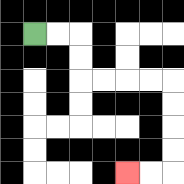{'start': '[1, 1]', 'end': '[5, 7]', 'path_directions': 'R,R,D,D,R,R,R,R,D,D,D,D,L,L', 'path_coordinates': '[[1, 1], [2, 1], [3, 1], [3, 2], [3, 3], [4, 3], [5, 3], [6, 3], [7, 3], [7, 4], [7, 5], [7, 6], [7, 7], [6, 7], [5, 7]]'}